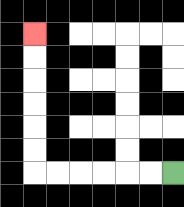{'start': '[7, 7]', 'end': '[1, 1]', 'path_directions': 'L,L,L,L,L,L,U,U,U,U,U,U', 'path_coordinates': '[[7, 7], [6, 7], [5, 7], [4, 7], [3, 7], [2, 7], [1, 7], [1, 6], [1, 5], [1, 4], [1, 3], [1, 2], [1, 1]]'}